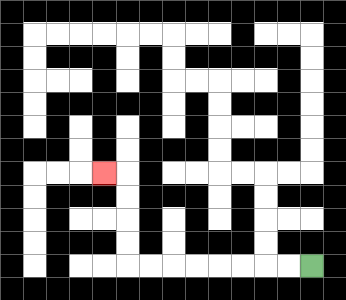{'start': '[13, 11]', 'end': '[4, 7]', 'path_directions': 'L,L,L,L,L,L,L,L,U,U,U,U,L', 'path_coordinates': '[[13, 11], [12, 11], [11, 11], [10, 11], [9, 11], [8, 11], [7, 11], [6, 11], [5, 11], [5, 10], [5, 9], [5, 8], [5, 7], [4, 7]]'}